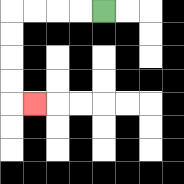{'start': '[4, 0]', 'end': '[1, 4]', 'path_directions': 'L,L,L,L,D,D,D,D,R', 'path_coordinates': '[[4, 0], [3, 0], [2, 0], [1, 0], [0, 0], [0, 1], [0, 2], [0, 3], [0, 4], [1, 4]]'}